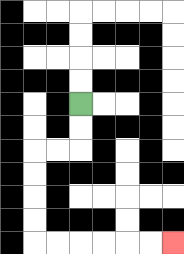{'start': '[3, 4]', 'end': '[7, 10]', 'path_directions': 'D,D,L,L,D,D,D,D,R,R,R,R,R,R', 'path_coordinates': '[[3, 4], [3, 5], [3, 6], [2, 6], [1, 6], [1, 7], [1, 8], [1, 9], [1, 10], [2, 10], [3, 10], [4, 10], [5, 10], [6, 10], [7, 10]]'}